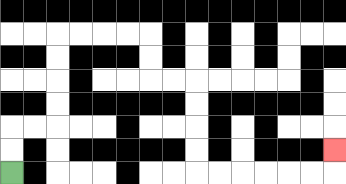{'start': '[0, 7]', 'end': '[14, 6]', 'path_directions': 'U,U,R,R,U,U,U,U,R,R,R,R,D,D,R,R,D,D,D,D,R,R,R,R,R,R,U', 'path_coordinates': '[[0, 7], [0, 6], [0, 5], [1, 5], [2, 5], [2, 4], [2, 3], [2, 2], [2, 1], [3, 1], [4, 1], [5, 1], [6, 1], [6, 2], [6, 3], [7, 3], [8, 3], [8, 4], [8, 5], [8, 6], [8, 7], [9, 7], [10, 7], [11, 7], [12, 7], [13, 7], [14, 7], [14, 6]]'}